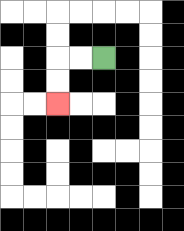{'start': '[4, 2]', 'end': '[2, 4]', 'path_directions': 'L,L,D,D', 'path_coordinates': '[[4, 2], [3, 2], [2, 2], [2, 3], [2, 4]]'}